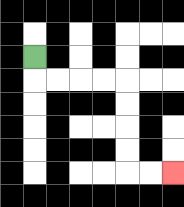{'start': '[1, 2]', 'end': '[7, 7]', 'path_directions': 'D,R,R,R,R,D,D,D,D,R,R', 'path_coordinates': '[[1, 2], [1, 3], [2, 3], [3, 3], [4, 3], [5, 3], [5, 4], [5, 5], [5, 6], [5, 7], [6, 7], [7, 7]]'}